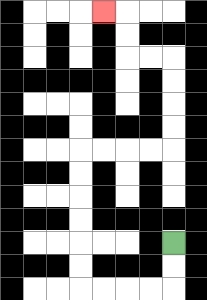{'start': '[7, 10]', 'end': '[4, 0]', 'path_directions': 'D,D,L,L,L,L,U,U,U,U,U,U,R,R,R,R,U,U,U,U,L,L,U,U,L', 'path_coordinates': '[[7, 10], [7, 11], [7, 12], [6, 12], [5, 12], [4, 12], [3, 12], [3, 11], [3, 10], [3, 9], [3, 8], [3, 7], [3, 6], [4, 6], [5, 6], [6, 6], [7, 6], [7, 5], [7, 4], [7, 3], [7, 2], [6, 2], [5, 2], [5, 1], [5, 0], [4, 0]]'}